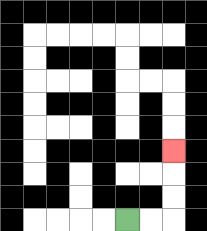{'start': '[5, 9]', 'end': '[7, 6]', 'path_directions': 'R,R,U,U,U', 'path_coordinates': '[[5, 9], [6, 9], [7, 9], [7, 8], [7, 7], [7, 6]]'}